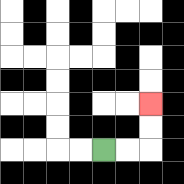{'start': '[4, 6]', 'end': '[6, 4]', 'path_directions': 'R,R,U,U', 'path_coordinates': '[[4, 6], [5, 6], [6, 6], [6, 5], [6, 4]]'}